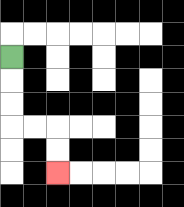{'start': '[0, 2]', 'end': '[2, 7]', 'path_directions': 'D,D,D,R,R,D,D', 'path_coordinates': '[[0, 2], [0, 3], [0, 4], [0, 5], [1, 5], [2, 5], [2, 6], [2, 7]]'}